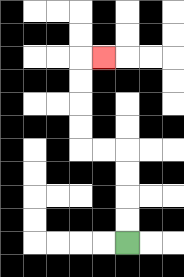{'start': '[5, 10]', 'end': '[4, 2]', 'path_directions': 'U,U,U,U,L,L,U,U,U,U,R', 'path_coordinates': '[[5, 10], [5, 9], [5, 8], [5, 7], [5, 6], [4, 6], [3, 6], [3, 5], [3, 4], [3, 3], [3, 2], [4, 2]]'}